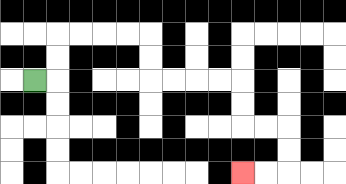{'start': '[1, 3]', 'end': '[10, 7]', 'path_directions': 'R,U,U,R,R,R,R,D,D,R,R,R,R,D,D,R,R,D,D,L,L', 'path_coordinates': '[[1, 3], [2, 3], [2, 2], [2, 1], [3, 1], [4, 1], [5, 1], [6, 1], [6, 2], [6, 3], [7, 3], [8, 3], [9, 3], [10, 3], [10, 4], [10, 5], [11, 5], [12, 5], [12, 6], [12, 7], [11, 7], [10, 7]]'}